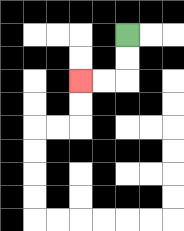{'start': '[5, 1]', 'end': '[3, 3]', 'path_directions': 'D,D,L,L', 'path_coordinates': '[[5, 1], [5, 2], [5, 3], [4, 3], [3, 3]]'}